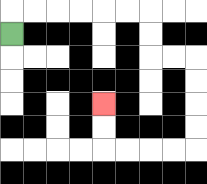{'start': '[0, 1]', 'end': '[4, 4]', 'path_directions': 'U,R,R,R,R,R,R,D,D,R,R,D,D,D,D,L,L,L,L,U,U', 'path_coordinates': '[[0, 1], [0, 0], [1, 0], [2, 0], [3, 0], [4, 0], [5, 0], [6, 0], [6, 1], [6, 2], [7, 2], [8, 2], [8, 3], [8, 4], [8, 5], [8, 6], [7, 6], [6, 6], [5, 6], [4, 6], [4, 5], [4, 4]]'}